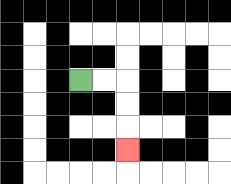{'start': '[3, 3]', 'end': '[5, 6]', 'path_directions': 'R,R,D,D,D', 'path_coordinates': '[[3, 3], [4, 3], [5, 3], [5, 4], [5, 5], [5, 6]]'}